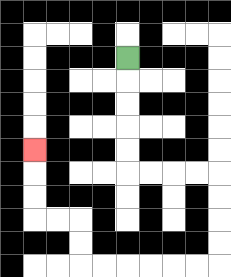{'start': '[5, 2]', 'end': '[1, 6]', 'path_directions': 'D,D,D,D,D,R,R,R,R,D,D,D,D,L,L,L,L,L,L,U,U,L,L,U,U,U', 'path_coordinates': '[[5, 2], [5, 3], [5, 4], [5, 5], [5, 6], [5, 7], [6, 7], [7, 7], [8, 7], [9, 7], [9, 8], [9, 9], [9, 10], [9, 11], [8, 11], [7, 11], [6, 11], [5, 11], [4, 11], [3, 11], [3, 10], [3, 9], [2, 9], [1, 9], [1, 8], [1, 7], [1, 6]]'}